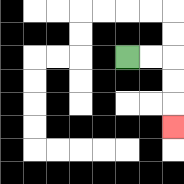{'start': '[5, 2]', 'end': '[7, 5]', 'path_directions': 'R,R,D,D,D', 'path_coordinates': '[[5, 2], [6, 2], [7, 2], [7, 3], [7, 4], [7, 5]]'}